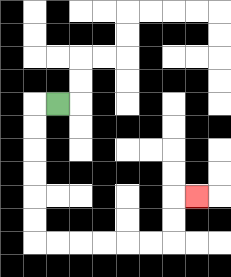{'start': '[2, 4]', 'end': '[8, 8]', 'path_directions': 'L,D,D,D,D,D,D,R,R,R,R,R,R,U,U,R', 'path_coordinates': '[[2, 4], [1, 4], [1, 5], [1, 6], [1, 7], [1, 8], [1, 9], [1, 10], [2, 10], [3, 10], [4, 10], [5, 10], [6, 10], [7, 10], [7, 9], [7, 8], [8, 8]]'}